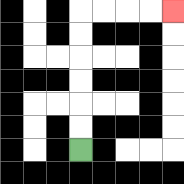{'start': '[3, 6]', 'end': '[7, 0]', 'path_directions': 'U,U,U,U,U,U,R,R,R,R', 'path_coordinates': '[[3, 6], [3, 5], [3, 4], [3, 3], [3, 2], [3, 1], [3, 0], [4, 0], [5, 0], [6, 0], [7, 0]]'}